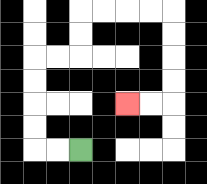{'start': '[3, 6]', 'end': '[5, 4]', 'path_directions': 'L,L,U,U,U,U,R,R,U,U,R,R,R,R,D,D,D,D,L,L', 'path_coordinates': '[[3, 6], [2, 6], [1, 6], [1, 5], [1, 4], [1, 3], [1, 2], [2, 2], [3, 2], [3, 1], [3, 0], [4, 0], [5, 0], [6, 0], [7, 0], [7, 1], [7, 2], [7, 3], [7, 4], [6, 4], [5, 4]]'}